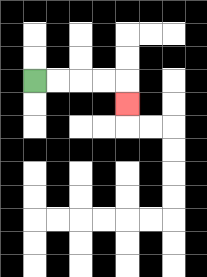{'start': '[1, 3]', 'end': '[5, 4]', 'path_directions': 'R,R,R,R,D', 'path_coordinates': '[[1, 3], [2, 3], [3, 3], [4, 3], [5, 3], [5, 4]]'}